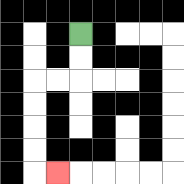{'start': '[3, 1]', 'end': '[2, 7]', 'path_directions': 'D,D,L,L,D,D,D,D,R', 'path_coordinates': '[[3, 1], [3, 2], [3, 3], [2, 3], [1, 3], [1, 4], [1, 5], [1, 6], [1, 7], [2, 7]]'}